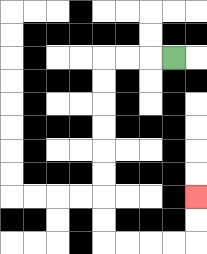{'start': '[7, 2]', 'end': '[8, 8]', 'path_directions': 'L,L,L,D,D,D,D,D,D,D,D,R,R,R,R,U,U', 'path_coordinates': '[[7, 2], [6, 2], [5, 2], [4, 2], [4, 3], [4, 4], [4, 5], [4, 6], [4, 7], [4, 8], [4, 9], [4, 10], [5, 10], [6, 10], [7, 10], [8, 10], [8, 9], [8, 8]]'}